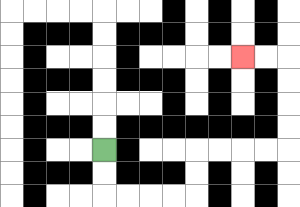{'start': '[4, 6]', 'end': '[10, 2]', 'path_directions': 'D,D,R,R,R,R,U,U,R,R,R,R,U,U,U,U,L,L', 'path_coordinates': '[[4, 6], [4, 7], [4, 8], [5, 8], [6, 8], [7, 8], [8, 8], [8, 7], [8, 6], [9, 6], [10, 6], [11, 6], [12, 6], [12, 5], [12, 4], [12, 3], [12, 2], [11, 2], [10, 2]]'}